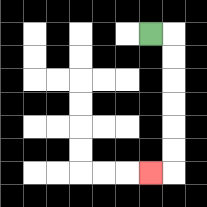{'start': '[6, 1]', 'end': '[6, 7]', 'path_directions': 'R,D,D,D,D,D,D,L', 'path_coordinates': '[[6, 1], [7, 1], [7, 2], [7, 3], [7, 4], [7, 5], [7, 6], [7, 7], [6, 7]]'}